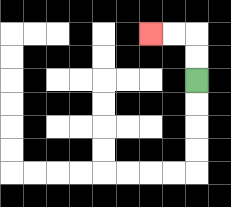{'start': '[8, 3]', 'end': '[6, 1]', 'path_directions': 'U,U,L,L', 'path_coordinates': '[[8, 3], [8, 2], [8, 1], [7, 1], [6, 1]]'}